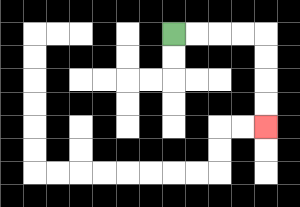{'start': '[7, 1]', 'end': '[11, 5]', 'path_directions': 'R,R,R,R,D,D,D,D', 'path_coordinates': '[[7, 1], [8, 1], [9, 1], [10, 1], [11, 1], [11, 2], [11, 3], [11, 4], [11, 5]]'}